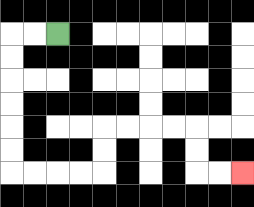{'start': '[2, 1]', 'end': '[10, 7]', 'path_directions': 'L,L,D,D,D,D,D,D,R,R,R,R,U,U,R,R,R,R,D,D,R,R', 'path_coordinates': '[[2, 1], [1, 1], [0, 1], [0, 2], [0, 3], [0, 4], [0, 5], [0, 6], [0, 7], [1, 7], [2, 7], [3, 7], [4, 7], [4, 6], [4, 5], [5, 5], [6, 5], [7, 5], [8, 5], [8, 6], [8, 7], [9, 7], [10, 7]]'}